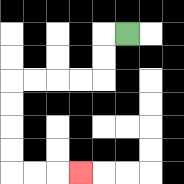{'start': '[5, 1]', 'end': '[3, 7]', 'path_directions': 'L,D,D,L,L,L,L,D,D,D,D,R,R,R', 'path_coordinates': '[[5, 1], [4, 1], [4, 2], [4, 3], [3, 3], [2, 3], [1, 3], [0, 3], [0, 4], [0, 5], [0, 6], [0, 7], [1, 7], [2, 7], [3, 7]]'}